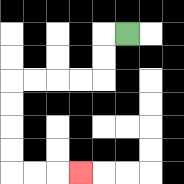{'start': '[5, 1]', 'end': '[3, 7]', 'path_directions': 'L,D,D,L,L,L,L,D,D,D,D,R,R,R', 'path_coordinates': '[[5, 1], [4, 1], [4, 2], [4, 3], [3, 3], [2, 3], [1, 3], [0, 3], [0, 4], [0, 5], [0, 6], [0, 7], [1, 7], [2, 7], [3, 7]]'}